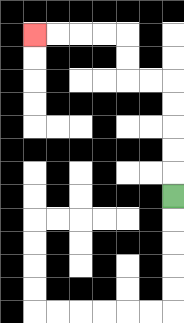{'start': '[7, 8]', 'end': '[1, 1]', 'path_directions': 'U,U,U,U,U,L,L,U,U,L,L,L,L', 'path_coordinates': '[[7, 8], [7, 7], [7, 6], [7, 5], [7, 4], [7, 3], [6, 3], [5, 3], [5, 2], [5, 1], [4, 1], [3, 1], [2, 1], [1, 1]]'}